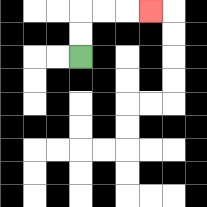{'start': '[3, 2]', 'end': '[6, 0]', 'path_directions': 'U,U,R,R,R', 'path_coordinates': '[[3, 2], [3, 1], [3, 0], [4, 0], [5, 0], [6, 0]]'}